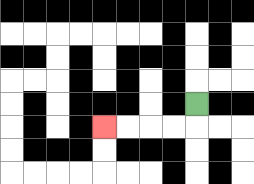{'start': '[8, 4]', 'end': '[4, 5]', 'path_directions': 'D,L,L,L,L', 'path_coordinates': '[[8, 4], [8, 5], [7, 5], [6, 5], [5, 5], [4, 5]]'}